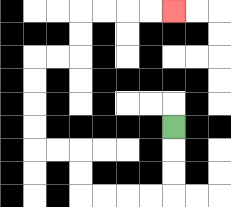{'start': '[7, 5]', 'end': '[7, 0]', 'path_directions': 'D,D,D,L,L,L,L,U,U,L,L,U,U,U,U,R,R,U,U,R,R,R,R', 'path_coordinates': '[[7, 5], [7, 6], [7, 7], [7, 8], [6, 8], [5, 8], [4, 8], [3, 8], [3, 7], [3, 6], [2, 6], [1, 6], [1, 5], [1, 4], [1, 3], [1, 2], [2, 2], [3, 2], [3, 1], [3, 0], [4, 0], [5, 0], [6, 0], [7, 0]]'}